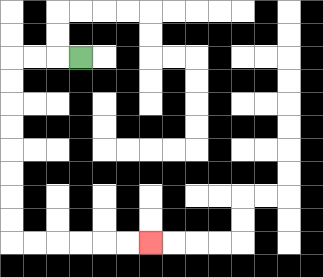{'start': '[3, 2]', 'end': '[6, 10]', 'path_directions': 'L,L,L,D,D,D,D,D,D,D,D,R,R,R,R,R,R', 'path_coordinates': '[[3, 2], [2, 2], [1, 2], [0, 2], [0, 3], [0, 4], [0, 5], [0, 6], [0, 7], [0, 8], [0, 9], [0, 10], [1, 10], [2, 10], [3, 10], [4, 10], [5, 10], [6, 10]]'}